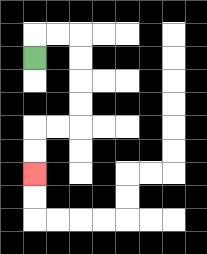{'start': '[1, 2]', 'end': '[1, 7]', 'path_directions': 'U,R,R,D,D,D,D,L,L,D,D', 'path_coordinates': '[[1, 2], [1, 1], [2, 1], [3, 1], [3, 2], [3, 3], [3, 4], [3, 5], [2, 5], [1, 5], [1, 6], [1, 7]]'}